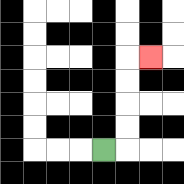{'start': '[4, 6]', 'end': '[6, 2]', 'path_directions': 'R,U,U,U,U,R', 'path_coordinates': '[[4, 6], [5, 6], [5, 5], [5, 4], [5, 3], [5, 2], [6, 2]]'}